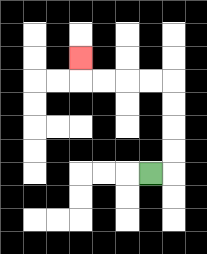{'start': '[6, 7]', 'end': '[3, 2]', 'path_directions': 'R,U,U,U,U,L,L,L,L,U', 'path_coordinates': '[[6, 7], [7, 7], [7, 6], [7, 5], [7, 4], [7, 3], [6, 3], [5, 3], [4, 3], [3, 3], [3, 2]]'}